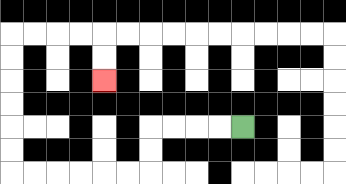{'start': '[10, 5]', 'end': '[4, 3]', 'path_directions': 'L,L,L,L,D,D,L,L,L,L,L,L,U,U,U,U,U,U,R,R,R,R,D,D', 'path_coordinates': '[[10, 5], [9, 5], [8, 5], [7, 5], [6, 5], [6, 6], [6, 7], [5, 7], [4, 7], [3, 7], [2, 7], [1, 7], [0, 7], [0, 6], [0, 5], [0, 4], [0, 3], [0, 2], [0, 1], [1, 1], [2, 1], [3, 1], [4, 1], [4, 2], [4, 3]]'}